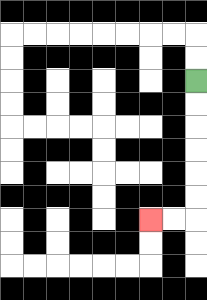{'start': '[8, 3]', 'end': '[6, 9]', 'path_directions': 'D,D,D,D,D,D,L,L', 'path_coordinates': '[[8, 3], [8, 4], [8, 5], [8, 6], [8, 7], [8, 8], [8, 9], [7, 9], [6, 9]]'}